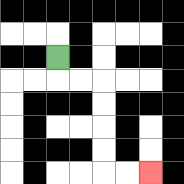{'start': '[2, 2]', 'end': '[6, 7]', 'path_directions': 'D,R,R,D,D,D,D,R,R', 'path_coordinates': '[[2, 2], [2, 3], [3, 3], [4, 3], [4, 4], [4, 5], [4, 6], [4, 7], [5, 7], [6, 7]]'}